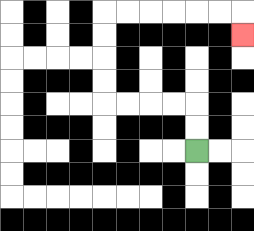{'start': '[8, 6]', 'end': '[10, 1]', 'path_directions': 'U,U,L,L,L,L,U,U,U,U,R,R,R,R,R,R,D', 'path_coordinates': '[[8, 6], [8, 5], [8, 4], [7, 4], [6, 4], [5, 4], [4, 4], [4, 3], [4, 2], [4, 1], [4, 0], [5, 0], [6, 0], [7, 0], [8, 0], [9, 0], [10, 0], [10, 1]]'}